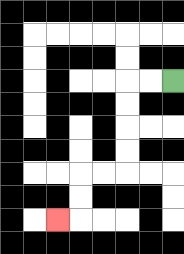{'start': '[7, 3]', 'end': '[2, 9]', 'path_directions': 'L,L,D,D,D,D,L,L,D,D,L', 'path_coordinates': '[[7, 3], [6, 3], [5, 3], [5, 4], [5, 5], [5, 6], [5, 7], [4, 7], [3, 7], [3, 8], [3, 9], [2, 9]]'}